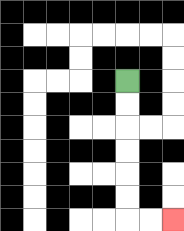{'start': '[5, 3]', 'end': '[7, 9]', 'path_directions': 'D,D,D,D,D,D,R,R', 'path_coordinates': '[[5, 3], [5, 4], [5, 5], [5, 6], [5, 7], [5, 8], [5, 9], [6, 9], [7, 9]]'}